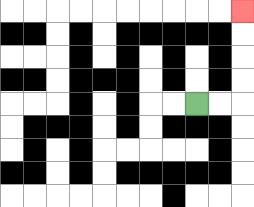{'start': '[8, 4]', 'end': '[10, 0]', 'path_directions': 'R,R,U,U,U,U', 'path_coordinates': '[[8, 4], [9, 4], [10, 4], [10, 3], [10, 2], [10, 1], [10, 0]]'}